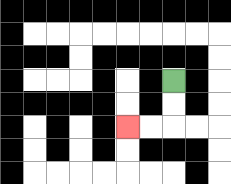{'start': '[7, 3]', 'end': '[5, 5]', 'path_directions': 'D,D,L,L', 'path_coordinates': '[[7, 3], [7, 4], [7, 5], [6, 5], [5, 5]]'}